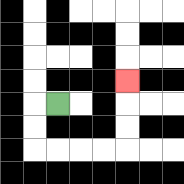{'start': '[2, 4]', 'end': '[5, 3]', 'path_directions': 'L,D,D,R,R,R,R,U,U,U', 'path_coordinates': '[[2, 4], [1, 4], [1, 5], [1, 6], [2, 6], [3, 6], [4, 6], [5, 6], [5, 5], [5, 4], [5, 3]]'}